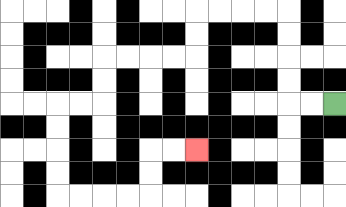{'start': '[14, 4]', 'end': '[8, 6]', 'path_directions': 'L,L,U,U,U,U,L,L,L,L,D,D,L,L,L,L,D,D,L,L,D,D,D,D,R,R,R,R,U,U,R,R', 'path_coordinates': '[[14, 4], [13, 4], [12, 4], [12, 3], [12, 2], [12, 1], [12, 0], [11, 0], [10, 0], [9, 0], [8, 0], [8, 1], [8, 2], [7, 2], [6, 2], [5, 2], [4, 2], [4, 3], [4, 4], [3, 4], [2, 4], [2, 5], [2, 6], [2, 7], [2, 8], [3, 8], [4, 8], [5, 8], [6, 8], [6, 7], [6, 6], [7, 6], [8, 6]]'}